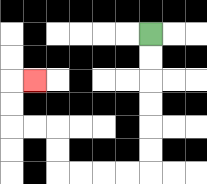{'start': '[6, 1]', 'end': '[1, 3]', 'path_directions': 'D,D,D,D,D,D,L,L,L,L,U,U,L,L,U,U,R', 'path_coordinates': '[[6, 1], [6, 2], [6, 3], [6, 4], [6, 5], [6, 6], [6, 7], [5, 7], [4, 7], [3, 7], [2, 7], [2, 6], [2, 5], [1, 5], [0, 5], [0, 4], [0, 3], [1, 3]]'}